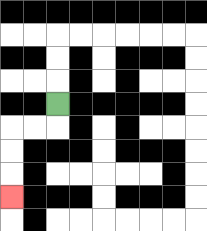{'start': '[2, 4]', 'end': '[0, 8]', 'path_directions': 'D,L,L,D,D,D', 'path_coordinates': '[[2, 4], [2, 5], [1, 5], [0, 5], [0, 6], [0, 7], [0, 8]]'}